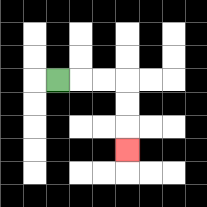{'start': '[2, 3]', 'end': '[5, 6]', 'path_directions': 'R,R,R,D,D,D', 'path_coordinates': '[[2, 3], [3, 3], [4, 3], [5, 3], [5, 4], [5, 5], [5, 6]]'}